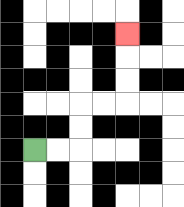{'start': '[1, 6]', 'end': '[5, 1]', 'path_directions': 'R,R,U,U,R,R,U,U,U', 'path_coordinates': '[[1, 6], [2, 6], [3, 6], [3, 5], [3, 4], [4, 4], [5, 4], [5, 3], [5, 2], [5, 1]]'}